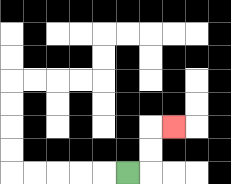{'start': '[5, 7]', 'end': '[7, 5]', 'path_directions': 'R,U,U,R', 'path_coordinates': '[[5, 7], [6, 7], [6, 6], [6, 5], [7, 5]]'}